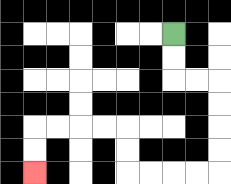{'start': '[7, 1]', 'end': '[1, 7]', 'path_directions': 'D,D,R,R,D,D,D,D,L,L,L,L,U,U,L,L,L,L,D,D', 'path_coordinates': '[[7, 1], [7, 2], [7, 3], [8, 3], [9, 3], [9, 4], [9, 5], [9, 6], [9, 7], [8, 7], [7, 7], [6, 7], [5, 7], [5, 6], [5, 5], [4, 5], [3, 5], [2, 5], [1, 5], [1, 6], [1, 7]]'}